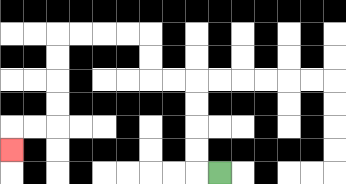{'start': '[9, 7]', 'end': '[0, 6]', 'path_directions': 'L,U,U,U,U,L,L,U,U,L,L,L,L,D,D,D,D,L,L,D', 'path_coordinates': '[[9, 7], [8, 7], [8, 6], [8, 5], [8, 4], [8, 3], [7, 3], [6, 3], [6, 2], [6, 1], [5, 1], [4, 1], [3, 1], [2, 1], [2, 2], [2, 3], [2, 4], [2, 5], [1, 5], [0, 5], [0, 6]]'}